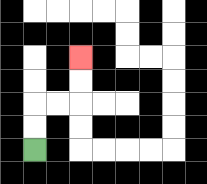{'start': '[1, 6]', 'end': '[3, 2]', 'path_directions': 'U,U,R,R,U,U', 'path_coordinates': '[[1, 6], [1, 5], [1, 4], [2, 4], [3, 4], [3, 3], [3, 2]]'}